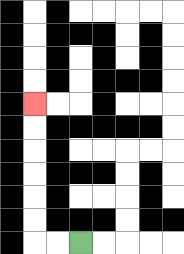{'start': '[3, 10]', 'end': '[1, 4]', 'path_directions': 'L,L,U,U,U,U,U,U', 'path_coordinates': '[[3, 10], [2, 10], [1, 10], [1, 9], [1, 8], [1, 7], [1, 6], [1, 5], [1, 4]]'}